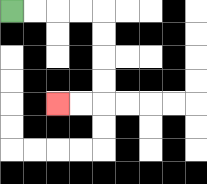{'start': '[0, 0]', 'end': '[2, 4]', 'path_directions': 'R,R,R,R,D,D,D,D,L,L', 'path_coordinates': '[[0, 0], [1, 0], [2, 0], [3, 0], [4, 0], [4, 1], [4, 2], [4, 3], [4, 4], [3, 4], [2, 4]]'}